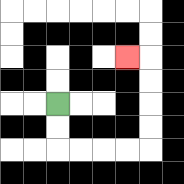{'start': '[2, 4]', 'end': '[5, 2]', 'path_directions': 'D,D,R,R,R,R,U,U,U,U,L', 'path_coordinates': '[[2, 4], [2, 5], [2, 6], [3, 6], [4, 6], [5, 6], [6, 6], [6, 5], [6, 4], [6, 3], [6, 2], [5, 2]]'}